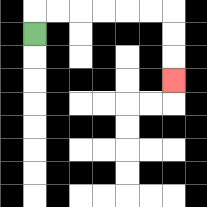{'start': '[1, 1]', 'end': '[7, 3]', 'path_directions': 'U,R,R,R,R,R,R,D,D,D', 'path_coordinates': '[[1, 1], [1, 0], [2, 0], [3, 0], [4, 0], [5, 0], [6, 0], [7, 0], [7, 1], [7, 2], [7, 3]]'}